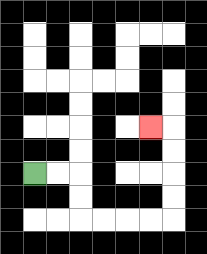{'start': '[1, 7]', 'end': '[6, 5]', 'path_directions': 'R,R,D,D,R,R,R,R,U,U,U,U,L', 'path_coordinates': '[[1, 7], [2, 7], [3, 7], [3, 8], [3, 9], [4, 9], [5, 9], [6, 9], [7, 9], [7, 8], [7, 7], [7, 6], [7, 5], [6, 5]]'}